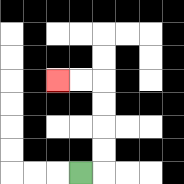{'start': '[3, 7]', 'end': '[2, 3]', 'path_directions': 'R,U,U,U,U,L,L', 'path_coordinates': '[[3, 7], [4, 7], [4, 6], [4, 5], [4, 4], [4, 3], [3, 3], [2, 3]]'}